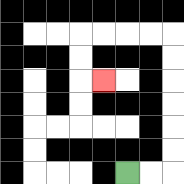{'start': '[5, 7]', 'end': '[4, 3]', 'path_directions': 'R,R,U,U,U,U,U,U,L,L,L,L,D,D,R', 'path_coordinates': '[[5, 7], [6, 7], [7, 7], [7, 6], [7, 5], [7, 4], [7, 3], [7, 2], [7, 1], [6, 1], [5, 1], [4, 1], [3, 1], [3, 2], [3, 3], [4, 3]]'}